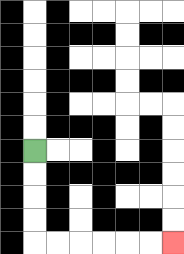{'start': '[1, 6]', 'end': '[7, 10]', 'path_directions': 'D,D,D,D,R,R,R,R,R,R', 'path_coordinates': '[[1, 6], [1, 7], [1, 8], [1, 9], [1, 10], [2, 10], [3, 10], [4, 10], [5, 10], [6, 10], [7, 10]]'}